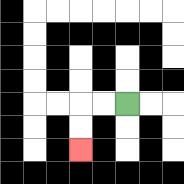{'start': '[5, 4]', 'end': '[3, 6]', 'path_directions': 'L,L,D,D', 'path_coordinates': '[[5, 4], [4, 4], [3, 4], [3, 5], [3, 6]]'}